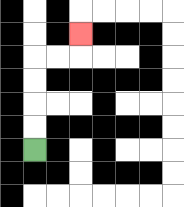{'start': '[1, 6]', 'end': '[3, 1]', 'path_directions': 'U,U,U,U,R,R,U', 'path_coordinates': '[[1, 6], [1, 5], [1, 4], [1, 3], [1, 2], [2, 2], [3, 2], [3, 1]]'}